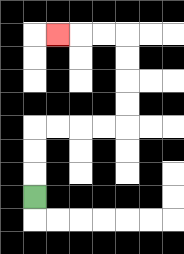{'start': '[1, 8]', 'end': '[2, 1]', 'path_directions': 'U,U,U,R,R,R,R,U,U,U,U,L,L,L', 'path_coordinates': '[[1, 8], [1, 7], [1, 6], [1, 5], [2, 5], [3, 5], [4, 5], [5, 5], [5, 4], [5, 3], [5, 2], [5, 1], [4, 1], [3, 1], [2, 1]]'}